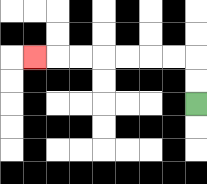{'start': '[8, 4]', 'end': '[1, 2]', 'path_directions': 'U,U,L,L,L,L,L,L,L', 'path_coordinates': '[[8, 4], [8, 3], [8, 2], [7, 2], [6, 2], [5, 2], [4, 2], [3, 2], [2, 2], [1, 2]]'}